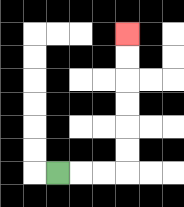{'start': '[2, 7]', 'end': '[5, 1]', 'path_directions': 'R,R,R,U,U,U,U,U,U', 'path_coordinates': '[[2, 7], [3, 7], [4, 7], [5, 7], [5, 6], [5, 5], [5, 4], [5, 3], [5, 2], [5, 1]]'}